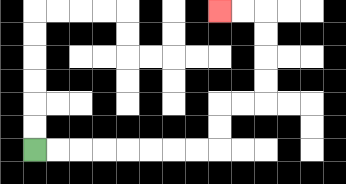{'start': '[1, 6]', 'end': '[9, 0]', 'path_directions': 'R,R,R,R,R,R,R,R,U,U,R,R,U,U,U,U,L,L', 'path_coordinates': '[[1, 6], [2, 6], [3, 6], [4, 6], [5, 6], [6, 6], [7, 6], [8, 6], [9, 6], [9, 5], [9, 4], [10, 4], [11, 4], [11, 3], [11, 2], [11, 1], [11, 0], [10, 0], [9, 0]]'}